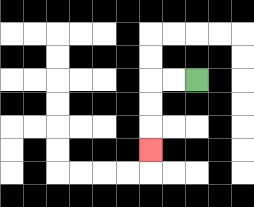{'start': '[8, 3]', 'end': '[6, 6]', 'path_directions': 'L,L,D,D,D', 'path_coordinates': '[[8, 3], [7, 3], [6, 3], [6, 4], [6, 5], [6, 6]]'}